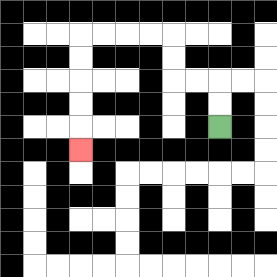{'start': '[9, 5]', 'end': '[3, 6]', 'path_directions': 'U,U,L,L,U,U,L,L,L,L,D,D,D,D,D', 'path_coordinates': '[[9, 5], [9, 4], [9, 3], [8, 3], [7, 3], [7, 2], [7, 1], [6, 1], [5, 1], [4, 1], [3, 1], [3, 2], [3, 3], [3, 4], [3, 5], [3, 6]]'}